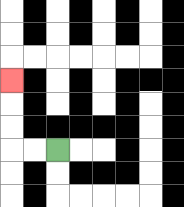{'start': '[2, 6]', 'end': '[0, 3]', 'path_directions': 'L,L,U,U,U', 'path_coordinates': '[[2, 6], [1, 6], [0, 6], [0, 5], [0, 4], [0, 3]]'}